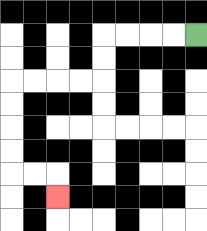{'start': '[8, 1]', 'end': '[2, 8]', 'path_directions': 'L,L,L,L,D,D,L,L,L,L,D,D,D,D,R,R,D', 'path_coordinates': '[[8, 1], [7, 1], [6, 1], [5, 1], [4, 1], [4, 2], [4, 3], [3, 3], [2, 3], [1, 3], [0, 3], [0, 4], [0, 5], [0, 6], [0, 7], [1, 7], [2, 7], [2, 8]]'}